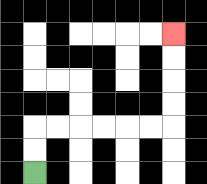{'start': '[1, 7]', 'end': '[7, 1]', 'path_directions': 'U,U,R,R,R,R,R,R,U,U,U,U', 'path_coordinates': '[[1, 7], [1, 6], [1, 5], [2, 5], [3, 5], [4, 5], [5, 5], [6, 5], [7, 5], [7, 4], [7, 3], [7, 2], [7, 1]]'}